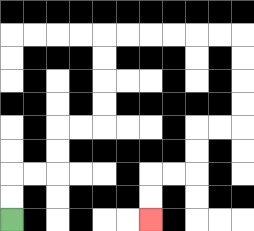{'start': '[0, 9]', 'end': '[6, 9]', 'path_directions': 'U,U,R,R,U,U,R,R,U,U,U,U,R,R,R,R,R,R,D,D,D,D,L,L,D,D,L,L,D,D', 'path_coordinates': '[[0, 9], [0, 8], [0, 7], [1, 7], [2, 7], [2, 6], [2, 5], [3, 5], [4, 5], [4, 4], [4, 3], [4, 2], [4, 1], [5, 1], [6, 1], [7, 1], [8, 1], [9, 1], [10, 1], [10, 2], [10, 3], [10, 4], [10, 5], [9, 5], [8, 5], [8, 6], [8, 7], [7, 7], [6, 7], [6, 8], [6, 9]]'}